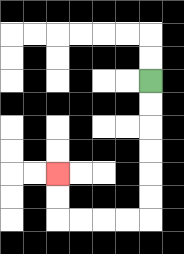{'start': '[6, 3]', 'end': '[2, 7]', 'path_directions': 'D,D,D,D,D,D,L,L,L,L,U,U', 'path_coordinates': '[[6, 3], [6, 4], [6, 5], [6, 6], [6, 7], [6, 8], [6, 9], [5, 9], [4, 9], [3, 9], [2, 9], [2, 8], [2, 7]]'}